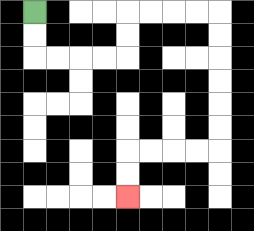{'start': '[1, 0]', 'end': '[5, 8]', 'path_directions': 'D,D,R,R,R,R,U,U,R,R,R,R,D,D,D,D,D,D,L,L,L,L,D,D', 'path_coordinates': '[[1, 0], [1, 1], [1, 2], [2, 2], [3, 2], [4, 2], [5, 2], [5, 1], [5, 0], [6, 0], [7, 0], [8, 0], [9, 0], [9, 1], [9, 2], [9, 3], [9, 4], [9, 5], [9, 6], [8, 6], [7, 6], [6, 6], [5, 6], [5, 7], [5, 8]]'}